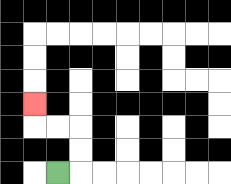{'start': '[2, 7]', 'end': '[1, 4]', 'path_directions': 'R,U,U,L,L,U', 'path_coordinates': '[[2, 7], [3, 7], [3, 6], [3, 5], [2, 5], [1, 5], [1, 4]]'}